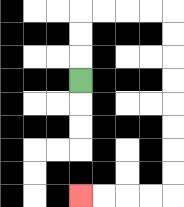{'start': '[3, 3]', 'end': '[3, 8]', 'path_directions': 'U,U,U,R,R,R,R,D,D,D,D,D,D,D,D,L,L,L,L', 'path_coordinates': '[[3, 3], [3, 2], [3, 1], [3, 0], [4, 0], [5, 0], [6, 0], [7, 0], [7, 1], [7, 2], [7, 3], [7, 4], [7, 5], [7, 6], [7, 7], [7, 8], [6, 8], [5, 8], [4, 8], [3, 8]]'}